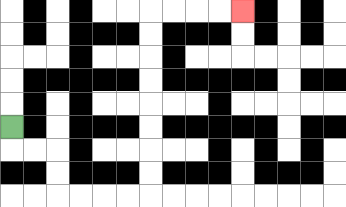{'start': '[0, 5]', 'end': '[10, 0]', 'path_directions': 'D,R,R,D,D,R,R,R,R,U,U,U,U,U,U,U,U,R,R,R,R', 'path_coordinates': '[[0, 5], [0, 6], [1, 6], [2, 6], [2, 7], [2, 8], [3, 8], [4, 8], [5, 8], [6, 8], [6, 7], [6, 6], [6, 5], [6, 4], [6, 3], [6, 2], [6, 1], [6, 0], [7, 0], [8, 0], [9, 0], [10, 0]]'}